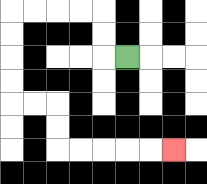{'start': '[5, 2]', 'end': '[7, 6]', 'path_directions': 'L,U,U,L,L,L,L,D,D,D,D,R,R,D,D,R,R,R,R,R', 'path_coordinates': '[[5, 2], [4, 2], [4, 1], [4, 0], [3, 0], [2, 0], [1, 0], [0, 0], [0, 1], [0, 2], [0, 3], [0, 4], [1, 4], [2, 4], [2, 5], [2, 6], [3, 6], [4, 6], [5, 6], [6, 6], [7, 6]]'}